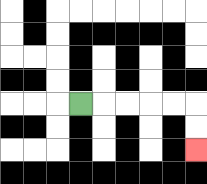{'start': '[3, 4]', 'end': '[8, 6]', 'path_directions': 'R,R,R,R,R,D,D', 'path_coordinates': '[[3, 4], [4, 4], [5, 4], [6, 4], [7, 4], [8, 4], [8, 5], [8, 6]]'}